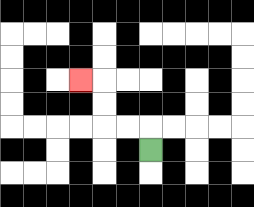{'start': '[6, 6]', 'end': '[3, 3]', 'path_directions': 'U,L,L,U,U,L', 'path_coordinates': '[[6, 6], [6, 5], [5, 5], [4, 5], [4, 4], [4, 3], [3, 3]]'}